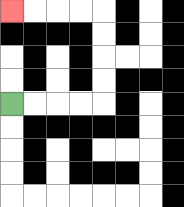{'start': '[0, 4]', 'end': '[0, 0]', 'path_directions': 'R,R,R,R,U,U,U,U,L,L,L,L', 'path_coordinates': '[[0, 4], [1, 4], [2, 4], [3, 4], [4, 4], [4, 3], [4, 2], [4, 1], [4, 0], [3, 0], [2, 0], [1, 0], [0, 0]]'}